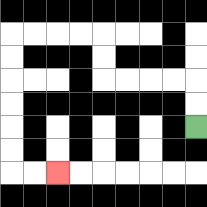{'start': '[8, 5]', 'end': '[2, 7]', 'path_directions': 'U,U,L,L,L,L,U,U,L,L,L,L,D,D,D,D,D,D,R,R', 'path_coordinates': '[[8, 5], [8, 4], [8, 3], [7, 3], [6, 3], [5, 3], [4, 3], [4, 2], [4, 1], [3, 1], [2, 1], [1, 1], [0, 1], [0, 2], [0, 3], [0, 4], [0, 5], [0, 6], [0, 7], [1, 7], [2, 7]]'}